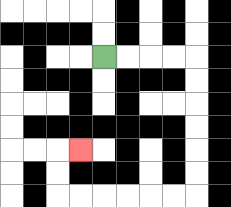{'start': '[4, 2]', 'end': '[3, 6]', 'path_directions': 'R,R,R,R,D,D,D,D,D,D,L,L,L,L,L,L,U,U,R', 'path_coordinates': '[[4, 2], [5, 2], [6, 2], [7, 2], [8, 2], [8, 3], [8, 4], [8, 5], [8, 6], [8, 7], [8, 8], [7, 8], [6, 8], [5, 8], [4, 8], [3, 8], [2, 8], [2, 7], [2, 6], [3, 6]]'}